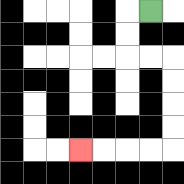{'start': '[6, 0]', 'end': '[3, 6]', 'path_directions': 'L,D,D,R,R,D,D,D,D,L,L,L,L', 'path_coordinates': '[[6, 0], [5, 0], [5, 1], [5, 2], [6, 2], [7, 2], [7, 3], [7, 4], [7, 5], [7, 6], [6, 6], [5, 6], [4, 6], [3, 6]]'}